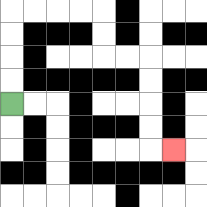{'start': '[0, 4]', 'end': '[7, 6]', 'path_directions': 'U,U,U,U,R,R,R,R,D,D,R,R,D,D,D,D,R', 'path_coordinates': '[[0, 4], [0, 3], [0, 2], [0, 1], [0, 0], [1, 0], [2, 0], [3, 0], [4, 0], [4, 1], [4, 2], [5, 2], [6, 2], [6, 3], [6, 4], [6, 5], [6, 6], [7, 6]]'}